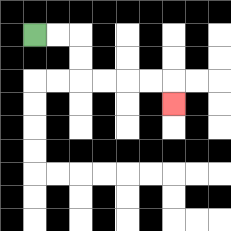{'start': '[1, 1]', 'end': '[7, 4]', 'path_directions': 'R,R,D,D,R,R,R,R,D', 'path_coordinates': '[[1, 1], [2, 1], [3, 1], [3, 2], [3, 3], [4, 3], [5, 3], [6, 3], [7, 3], [7, 4]]'}